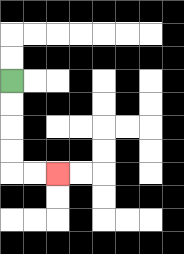{'start': '[0, 3]', 'end': '[2, 7]', 'path_directions': 'D,D,D,D,R,R', 'path_coordinates': '[[0, 3], [0, 4], [0, 5], [0, 6], [0, 7], [1, 7], [2, 7]]'}